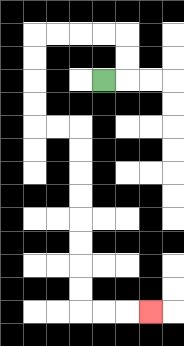{'start': '[4, 3]', 'end': '[6, 13]', 'path_directions': 'R,U,U,L,L,L,L,D,D,D,D,R,R,D,D,D,D,D,D,D,D,R,R,R', 'path_coordinates': '[[4, 3], [5, 3], [5, 2], [5, 1], [4, 1], [3, 1], [2, 1], [1, 1], [1, 2], [1, 3], [1, 4], [1, 5], [2, 5], [3, 5], [3, 6], [3, 7], [3, 8], [3, 9], [3, 10], [3, 11], [3, 12], [3, 13], [4, 13], [5, 13], [6, 13]]'}